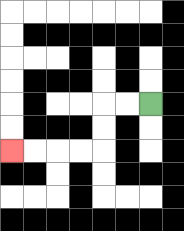{'start': '[6, 4]', 'end': '[0, 6]', 'path_directions': 'L,L,D,D,L,L,L,L', 'path_coordinates': '[[6, 4], [5, 4], [4, 4], [4, 5], [4, 6], [3, 6], [2, 6], [1, 6], [0, 6]]'}